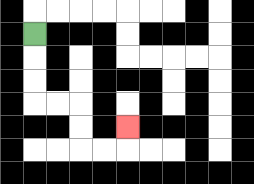{'start': '[1, 1]', 'end': '[5, 5]', 'path_directions': 'D,D,D,R,R,D,D,R,R,U', 'path_coordinates': '[[1, 1], [1, 2], [1, 3], [1, 4], [2, 4], [3, 4], [3, 5], [3, 6], [4, 6], [5, 6], [5, 5]]'}